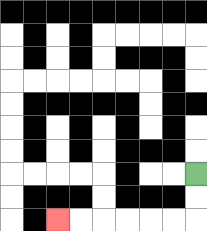{'start': '[8, 7]', 'end': '[2, 9]', 'path_directions': 'D,D,L,L,L,L,L,L', 'path_coordinates': '[[8, 7], [8, 8], [8, 9], [7, 9], [6, 9], [5, 9], [4, 9], [3, 9], [2, 9]]'}